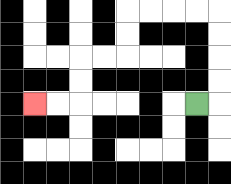{'start': '[8, 4]', 'end': '[1, 4]', 'path_directions': 'R,U,U,U,U,L,L,L,L,D,D,L,L,D,D,L,L', 'path_coordinates': '[[8, 4], [9, 4], [9, 3], [9, 2], [9, 1], [9, 0], [8, 0], [7, 0], [6, 0], [5, 0], [5, 1], [5, 2], [4, 2], [3, 2], [3, 3], [3, 4], [2, 4], [1, 4]]'}